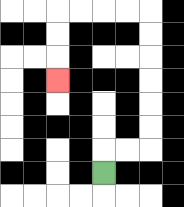{'start': '[4, 7]', 'end': '[2, 3]', 'path_directions': 'U,R,R,U,U,U,U,U,U,L,L,L,L,D,D,D', 'path_coordinates': '[[4, 7], [4, 6], [5, 6], [6, 6], [6, 5], [6, 4], [6, 3], [6, 2], [6, 1], [6, 0], [5, 0], [4, 0], [3, 0], [2, 0], [2, 1], [2, 2], [2, 3]]'}